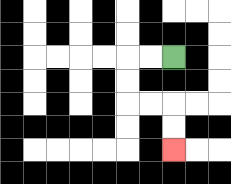{'start': '[7, 2]', 'end': '[7, 6]', 'path_directions': 'L,L,D,D,R,R,D,D', 'path_coordinates': '[[7, 2], [6, 2], [5, 2], [5, 3], [5, 4], [6, 4], [7, 4], [7, 5], [7, 6]]'}